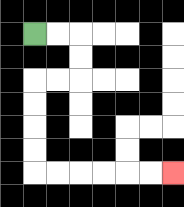{'start': '[1, 1]', 'end': '[7, 7]', 'path_directions': 'R,R,D,D,L,L,D,D,D,D,R,R,R,R,R,R', 'path_coordinates': '[[1, 1], [2, 1], [3, 1], [3, 2], [3, 3], [2, 3], [1, 3], [1, 4], [1, 5], [1, 6], [1, 7], [2, 7], [3, 7], [4, 7], [5, 7], [6, 7], [7, 7]]'}